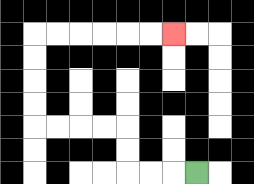{'start': '[8, 7]', 'end': '[7, 1]', 'path_directions': 'L,L,L,U,U,L,L,L,L,U,U,U,U,R,R,R,R,R,R', 'path_coordinates': '[[8, 7], [7, 7], [6, 7], [5, 7], [5, 6], [5, 5], [4, 5], [3, 5], [2, 5], [1, 5], [1, 4], [1, 3], [1, 2], [1, 1], [2, 1], [3, 1], [4, 1], [5, 1], [6, 1], [7, 1]]'}